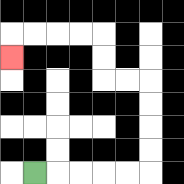{'start': '[1, 7]', 'end': '[0, 2]', 'path_directions': 'R,R,R,R,R,U,U,U,U,L,L,U,U,L,L,L,L,D', 'path_coordinates': '[[1, 7], [2, 7], [3, 7], [4, 7], [5, 7], [6, 7], [6, 6], [6, 5], [6, 4], [6, 3], [5, 3], [4, 3], [4, 2], [4, 1], [3, 1], [2, 1], [1, 1], [0, 1], [0, 2]]'}